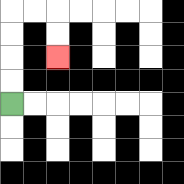{'start': '[0, 4]', 'end': '[2, 2]', 'path_directions': 'U,U,U,U,R,R,D,D', 'path_coordinates': '[[0, 4], [0, 3], [0, 2], [0, 1], [0, 0], [1, 0], [2, 0], [2, 1], [2, 2]]'}